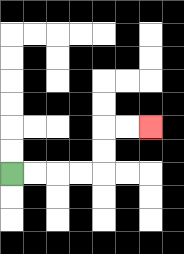{'start': '[0, 7]', 'end': '[6, 5]', 'path_directions': 'R,R,R,R,U,U,R,R', 'path_coordinates': '[[0, 7], [1, 7], [2, 7], [3, 7], [4, 7], [4, 6], [4, 5], [5, 5], [6, 5]]'}